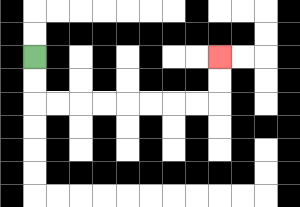{'start': '[1, 2]', 'end': '[9, 2]', 'path_directions': 'D,D,R,R,R,R,R,R,R,R,U,U', 'path_coordinates': '[[1, 2], [1, 3], [1, 4], [2, 4], [3, 4], [4, 4], [5, 4], [6, 4], [7, 4], [8, 4], [9, 4], [9, 3], [9, 2]]'}